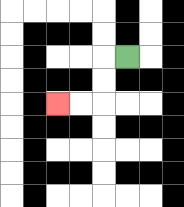{'start': '[5, 2]', 'end': '[2, 4]', 'path_directions': 'L,D,D,L,L', 'path_coordinates': '[[5, 2], [4, 2], [4, 3], [4, 4], [3, 4], [2, 4]]'}